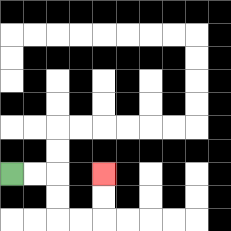{'start': '[0, 7]', 'end': '[4, 7]', 'path_directions': 'R,R,D,D,R,R,U,U', 'path_coordinates': '[[0, 7], [1, 7], [2, 7], [2, 8], [2, 9], [3, 9], [4, 9], [4, 8], [4, 7]]'}